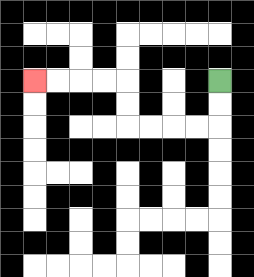{'start': '[9, 3]', 'end': '[1, 3]', 'path_directions': 'D,D,L,L,L,L,U,U,L,L,L,L', 'path_coordinates': '[[9, 3], [9, 4], [9, 5], [8, 5], [7, 5], [6, 5], [5, 5], [5, 4], [5, 3], [4, 3], [3, 3], [2, 3], [1, 3]]'}